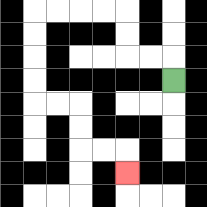{'start': '[7, 3]', 'end': '[5, 7]', 'path_directions': 'U,L,L,U,U,L,L,L,L,D,D,D,D,R,R,D,D,R,R,D', 'path_coordinates': '[[7, 3], [7, 2], [6, 2], [5, 2], [5, 1], [5, 0], [4, 0], [3, 0], [2, 0], [1, 0], [1, 1], [1, 2], [1, 3], [1, 4], [2, 4], [3, 4], [3, 5], [3, 6], [4, 6], [5, 6], [5, 7]]'}